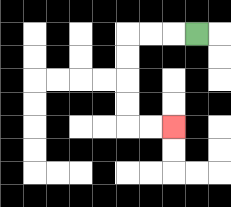{'start': '[8, 1]', 'end': '[7, 5]', 'path_directions': 'L,L,L,D,D,D,D,R,R', 'path_coordinates': '[[8, 1], [7, 1], [6, 1], [5, 1], [5, 2], [5, 3], [5, 4], [5, 5], [6, 5], [7, 5]]'}